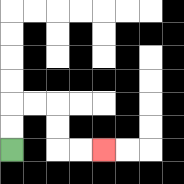{'start': '[0, 6]', 'end': '[4, 6]', 'path_directions': 'U,U,R,R,D,D,R,R', 'path_coordinates': '[[0, 6], [0, 5], [0, 4], [1, 4], [2, 4], [2, 5], [2, 6], [3, 6], [4, 6]]'}